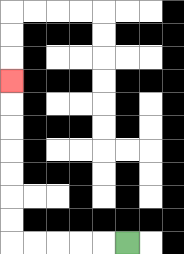{'start': '[5, 10]', 'end': '[0, 3]', 'path_directions': 'L,L,L,L,L,U,U,U,U,U,U,U', 'path_coordinates': '[[5, 10], [4, 10], [3, 10], [2, 10], [1, 10], [0, 10], [0, 9], [0, 8], [0, 7], [0, 6], [0, 5], [0, 4], [0, 3]]'}